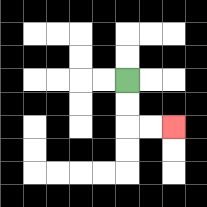{'start': '[5, 3]', 'end': '[7, 5]', 'path_directions': 'D,D,R,R', 'path_coordinates': '[[5, 3], [5, 4], [5, 5], [6, 5], [7, 5]]'}